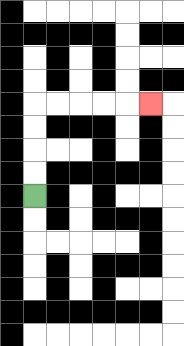{'start': '[1, 8]', 'end': '[6, 4]', 'path_directions': 'U,U,U,U,R,R,R,R,R', 'path_coordinates': '[[1, 8], [1, 7], [1, 6], [1, 5], [1, 4], [2, 4], [3, 4], [4, 4], [5, 4], [6, 4]]'}